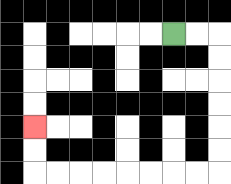{'start': '[7, 1]', 'end': '[1, 5]', 'path_directions': 'R,R,D,D,D,D,D,D,L,L,L,L,L,L,L,L,U,U', 'path_coordinates': '[[7, 1], [8, 1], [9, 1], [9, 2], [9, 3], [9, 4], [9, 5], [9, 6], [9, 7], [8, 7], [7, 7], [6, 7], [5, 7], [4, 7], [3, 7], [2, 7], [1, 7], [1, 6], [1, 5]]'}